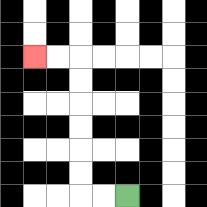{'start': '[5, 8]', 'end': '[1, 2]', 'path_directions': 'L,L,U,U,U,U,U,U,L,L', 'path_coordinates': '[[5, 8], [4, 8], [3, 8], [3, 7], [3, 6], [3, 5], [3, 4], [3, 3], [3, 2], [2, 2], [1, 2]]'}